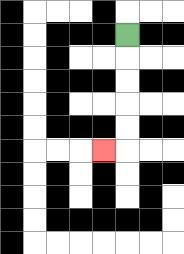{'start': '[5, 1]', 'end': '[4, 6]', 'path_directions': 'D,D,D,D,D,L', 'path_coordinates': '[[5, 1], [5, 2], [5, 3], [5, 4], [5, 5], [5, 6], [4, 6]]'}